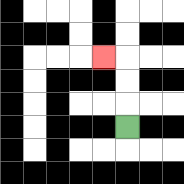{'start': '[5, 5]', 'end': '[4, 2]', 'path_directions': 'U,U,U,L', 'path_coordinates': '[[5, 5], [5, 4], [5, 3], [5, 2], [4, 2]]'}